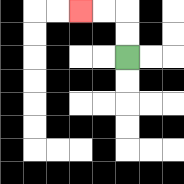{'start': '[5, 2]', 'end': '[3, 0]', 'path_directions': 'U,U,L,L', 'path_coordinates': '[[5, 2], [5, 1], [5, 0], [4, 0], [3, 0]]'}